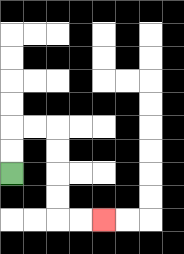{'start': '[0, 7]', 'end': '[4, 9]', 'path_directions': 'U,U,R,R,D,D,D,D,R,R', 'path_coordinates': '[[0, 7], [0, 6], [0, 5], [1, 5], [2, 5], [2, 6], [2, 7], [2, 8], [2, 9], [3, 9], [4, 9]]'}